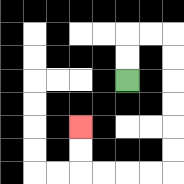{'start': '[5, 3]', 'end': '[3, 5]', 'path_directions': 'U,U,R,R,D,D,D,D,D,D,L,L,L,L,U,U', 'path_coordinates': '[[5, 3], [5, 2], [5, 1], [6, 1], [7, 1], [7, 2], [7, 3], [7, 4], [7, 5], [7, 6], [7, 7], [6, 7], [5, 7], [4, 7], [3, 7], [3, 6], [3, 5]]'}